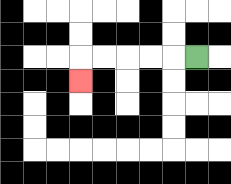{'start': '[8, 2]', 'end': '[3, 3]', 'path_directions': 'L,L,L,L,L,D', 'path_coordinates': '[[8, 2], [7, 2], [6, 2], [5, 2], [4, 2], [3, 2], [3, 3]]'}